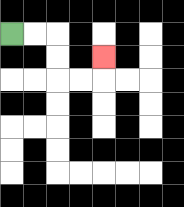{'start': '[0, 1]', 'end': '[4, 2]', 'path_directions': 'R,R,D,D,R,R,U', 'path_coordinates': '[[0, 1], [1, 1], [2, 1], [2, 2], [2, 3], [3, 3], [4, 3], [4, 2]]'}